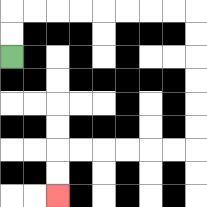{'start': '[0, 2]', 'end': '[2, 8]', 'path_directions': 'U,U,R,R,R,R,R,R,R,R,D,D,D,D,D,D,L,L,L,L,L,L,D,D', 'path_coordinates': '[[0, 2], [0, 1], [0, 0], [1, 0], [2, 0], [3, 0], [4, 0], [5, 0], [6, 0], [7, 0], [8, 0], [8, 1], [8, 2], [8, 3], [8, 4], [8, 5], [8, 6], [7, 6], [6, 6], [5, 6], [4, 6], [3, 6], [2, 6], [2, 7], [2, 8]]'}